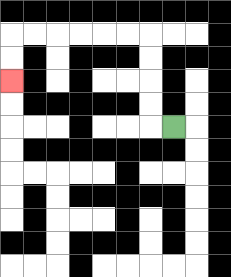{'start': '[7, 5]', 'end': '[0, 3]', 'path_directions': 'L,U,U,U,U,L,L,L,L,L,L,D,D', 'path_coordinates': '[[7, 5], [6, 5], [6, 4], [6, 3], [6, 2], [6, 1], [5, 1], [4, 1], [3, 1], [2, 1], [1, 1], [0, 1], [0, 2], [0, 3]]'}